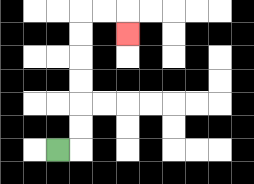{'start': '[2, 6]', 'end': '[5, 1]', 'path_directions': 'R,U,U,U,U,U,U,R,R,D', 'path_coordinates': '[[2, 6], [3, 6], [3, 5], [3, 4], [3, 3], [3, 2], [3, 1], [3, 0], [4, 0], [5, 0], [5, 1]]'}